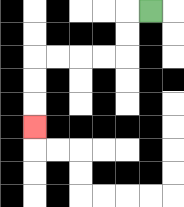{'start': '[6, 0]', 'end': '[1, 5]', 'path_directions': 'L,D,D,L,L,L,L,D,D,D', 'path_coordinates': '[[6, 0], [5, 0], [5, 1], [5, 2], [4, 2], [3, 2], [2, 2], [1, 2], [1, 3], [1, 4], [1, 5]]'}